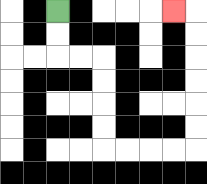{'start': '[2, 0]', 'end': '[7, 0]', 'path_directions': 'D,D,R,R,D,D,D,D,R,R,R,R,U,U,U,U,U,U,L', 'path_coordinates': '[[2, 0], [2, 1], [2, 2], [3, 2], [4, 2], [4, 3], [4, 4], [4, 5], [4, 6], [5, 6], [6, 6], [7, 6], [8, 6], [8, 5], [8, 4], [8, 3], [8, 2], [8, 1], [8, 0], [7, 0]]'}